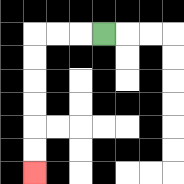{'start': '[4, 1]', 'end': '[1, 7]', 'path_directions': 'L,L,L,D,D,D,D,D,D', 'path_coordinates': '[[4, 1], [3, 1], [2, 1], [1, 1], [1, 2], [1, 3], [1, 4], [1, 5], [1, 6], [1, 7]]'}